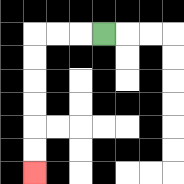{'start': '[4, 1]', 'end': '[1, 7]', 'path_directions': 'L,L,L,D,D,D,D,D,D', 'path_coordinates': '[[4, 1], [3, 1], [2, 1], [1, 1], [1, 2], [1, 3], [1, 4], [1, 5], [1, 6], [1, 7]]'}